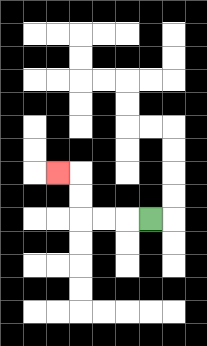{'start': '[6, 9]', 'end': '[2, 7]', 'path_directions': 'L,L,L,U,U,L', 'path_coordinates': '[[6, 9], [5, 9], [4, 9], [3, 9], [3, 8], [3, 7], [2, 7]]'}